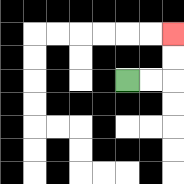{'start': '[5, 3]', 'end': '[7, 1]', 'path_directions': 'R,R,U,U', 'path_coordinates': '[[5, 3], [6, 3], [7, 3], [7, 2], [7, 1]]'}